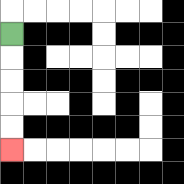{'start': '[0, 1]', 'end': '[0, 6]', 'path_directions': 'D,D,D,D,D', 'path_coordinates': '[[0, 1], [0, 2], [0, 3], [0, 4], [0, 5], [0, 6]]'}